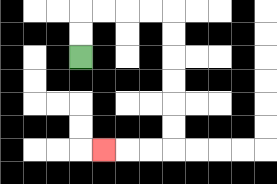{'start': '[3, 2]', 'end': '[4, 6]', 'path_directions': 'U,U,R,R,R,R,D,D,D,D,D,D,L,L,L', 'path_coordinates': '[[3, 2], [3, 1], [3, 0], [4, 0], [5, 0], [6, 0], [7, 0], [7, 1], [7, 2], [7, 3], [7, 4], [7, 5], [7, 6], [6, 6], [5, 6], [4, 6]]'}